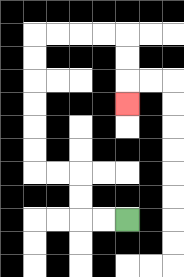{'start': '[5, 9]', 'end': '[5, 4]', 'path_directions': 'L,L,U,U,L,L,U,U,U,U,U,U,R,R,R,R,D,D,D', 'path_coordinates': '[[5, 9], [4, 9], [3, 9], [3, 8], [3, 7], [2, 7], [1, 7], [1, 6], [1, 5], [1, 4], [1, 3], [1, 2], [1, 1], [2, 1], [3, 1], [4, 1], [5, 1], [5, 2], [5, 3], [5, 4]]'}